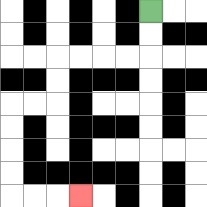{'start': '[6, 0]', 'end': '[3, 8]', 'path_directions': 'D,D,L,L,L,L,D,D,L,L,D,D,D,D,R,R,R', 'path_coordinates': '[[6, 0], [6, 1], [6, 2], [5, 2], [4, 2], [3, 2], [2, 2], [2, 3], [2, 4], [1, 4], [0, 4], [0, 5], [0, 6], [0, 7], [0, 8], [1, 8], [2, 8], [3, 8]]'}